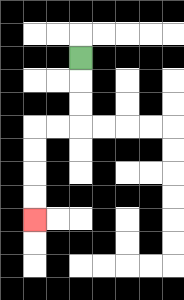{'start': '[3, 2]', 'end': '[1, 9]', 'path_directions': 'D,D,D,L,L,D,D,D,D', 'path_coordinates': '[[3, 2], [3, 3], [3, 4], [3, 5], [2, 5], [1, 5], [1, 6], [1, 7], [1, 8], [1, 9]]'}